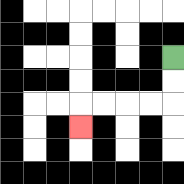{'start': '[7, 2]', 'end': '[3, 5]', 'path_directions': 'D,D,L,L,L,L,D', 'path_coordinates': '[[7, 2], [7, 3], [7, 4], [6, 4], [5, 4], [4, 4], [3, 4], [3, 5]]'}